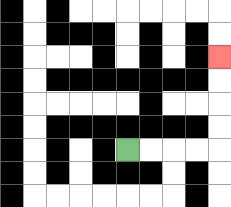{'start': '[5, 6]', 'end': '[9, 2]', 'path_directions': 'R,R,R,R,U,U,U,U', 'path_coordinates': '[[5, 6], [6, 6], [7, 6], [8, 6], [9, 6], [9, 5], [9, 4], [9, 3], [9, 2]]'}